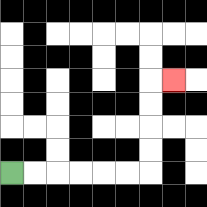{'start': '[0, 7]', 'end': '[7, 3]', 'path_directions': 'R,R,R,R,R,R,U,U,U,U,R', 'path_coordinates': '[[0, 7], [1, 7], [2, 7], [3, 7], [4, 7], [5, 7], [6, 7], [6, 6], [6, 5], [6, 4], [6, 3], [7, 3]]'}